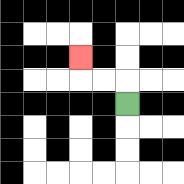{'start': '[5, 4]', 'end': '[3, 2]', 'path_directions': 'U,L,L,U', 'path_coordinates': '[[5, 4], [5, 3], [4, 3], [3, 3], [3, 2]]'}